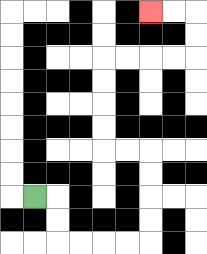{'start': '[1, 8]', 'end': '[6, 0]', 'path_directions': 'R,D,D,R,R,R,R,U,U,U,U,L,L,U,U,U,U,R,R,R,R,U,U,L,L', 'path_coordinates': '[[1, 8], [2, 8], [2, 9], [2, 10], [3, 10], [4, 10], [5, 10], [6, 10], [6, 9], [6, 8], [6, 7], [6, 6], [5, 6], [4, 6], [4, 5], [4, 4], [4, 3], [4, 2], [5, 2], [6, 2], [7, 2], [8, 2], [8, 1], [8, 0], [7, 0], [6, 0]]'}